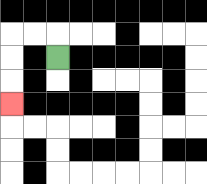{'start': '[2, 2]', 'end': '[0, 4]', 'path_directions': 'U,L,L,D,D,D', 'path_coordinates': '[[2, 2], [2, 1], [1, 1], [0, 1], [0, 2], [0, 3], [0, 4]]'}